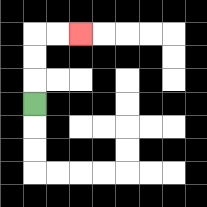{'start': '[1, 4]', 'end': '[3, 1]', 'path_directions': 'U,U,U,R,R', 'path_coordinates': '[[1, 4], [1, 3], [1, 2], [1, 1], [2, 1], [3, 1]]'}